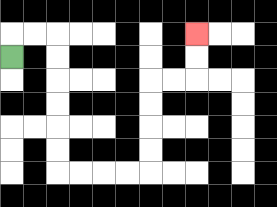{'start': '[0, 2]', 'end': '[8, 1]', 'path_directions': 'U,R,R,D,D,D,D,D,D,R,R,R,R,U,U,U,U,R,R,U,U', 'path_coordinates': '[[0, 2], [0, 1], [1, 1], [2, 1], [2, 2], [2, 3], [2, 4], [2, 5], [2, 6], [2, 7], [3, 7], [4, 7], [5, 7], [6, 7], [6, 6], [6, 5], [6, 4], [6, 3], [7, 3], [8, 3], [8, 2], [8, 1]]'}